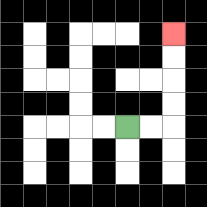{'start': '[5, 5]', 'end': '[7, 1]', 'path_directions': 'R,R,U,U,U,U', 'path_coordinates': '[[5, 5], [6, 5], [7, 5], [7, 4], [7, 3], [7, 2], [7, 1]]'}